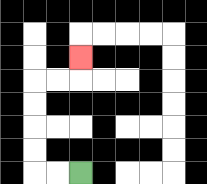{'start': '[3, 7]', 'end': '[3, 2]', 'path_directions': 'L,L,U,U,U,U,R,R,U', 'path_coordinates': '[[3, 7], [2, 7], [1, 7], [1, 6], [1, 5], [1, 4], [1, 3], [2, 3], [3, 3], [3, 2]]'}